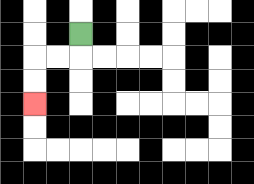{'start': '[3, 1]', 'end': '[1, 4]', 'path_directions': 'D,L,L,D,D', 'path_coordinates': '[[3, 1], [3, 2], [2, 2], [1, 2], [1, 3], [1, 4]]'}